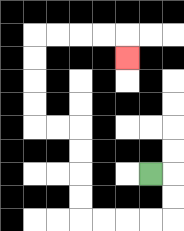{'start': '[6, 7]', 'end': '[5, 2]', 'path_directions': 'R,D,D,L,L,L,L,U,U,U,U,L,L,U,U,U,U,R,R,R,R,D', 'path_coordinates': '[[6, 7], [7, 7], [7, 8], [7, 9], [6, 9], [5, 9], [4, 9], [3, 9], [3, 8], [3, 7], [3, 6], [3, 5], [2, 5], [1, 5], [1, 4], [1, 3], [1, 2], [1, 1], [2, 1], [3, 1], [4, 1], [5, 1], [5, 2]]'}